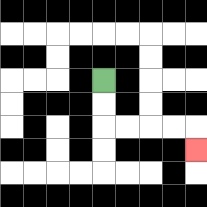{'start': '[4, 3]', 'end': '[8, 6]', 'path_directions': 'D,D,R,R,R,R,D', 'path_coordinates': '[[4, 3], [4, 4], [4, 5], [5, 5], [6, 5], [7, 5], [8, 5], [8, 6]]'}